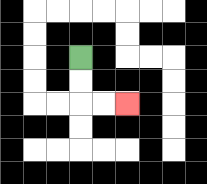{'start': '[3, 2]', 'end': '[5, 4]', 'path_directions': 'D,D,R,R', 'path_coordinates': '[[3, 2], [3, 3], [3, 4], [4, 4], [5, 4]]'}